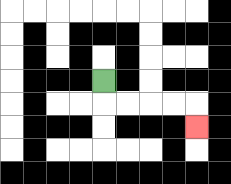{'start': '[4, 3]', 'end': '[8, 5]', 'path_directions': 'D,R,R,R,R,D', 'path_coordinates': '[[4, 3], [4, 4], [5, 4], [6, 4], [7, 4], [8, 4], [8, 5]]'}